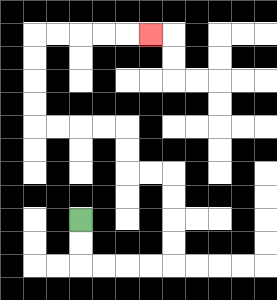{'start': '[3, 9]', 'end': '[6, 1]', 'path_directions': 'D,D,R,R,R,R,U,U,U,U,L,L,U,U,L,L,L,L,U,U,U,U,R,R,R,R,R', 'path_coordinates': '[[3, 9], [3, 10], [3, 11], [4, 11], [5, 11], [6, 11], [7, 11], [7, 10], [7, 9], [7, 8], [7, 7], [6, 7], [5, 7], [5, 6], [5, 5], [4, 5], [3, 5], [2, 5], [1, 5], [1, 4], [1, 3], [1, 2], [1, 1], [2, 1], [3, 1], [4, 1], [5, 1], [6, 1]]'}